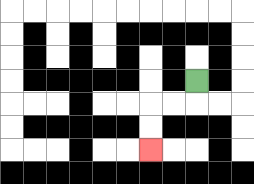{'start': '[8, 3]', 'end': '[6, 6]', 'path_directions': 'D,L,L,D,D', 'path_coordinates': '[[8, 3], [8, 4], [7, 4], [6, 4], [6, 5], [6, 6]]'}